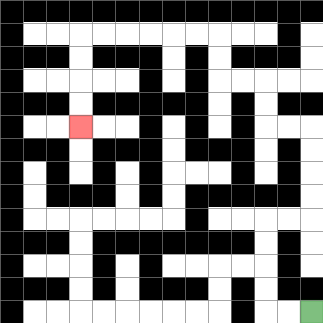{'start': '[13, 13]', 'end': '[3, 5]', 'path_directions': 'L,L,U,U,U,U,R,R,U,U,U,U,L,L,U,U,L,L,U,U,L,L,L,L,L,L,D,D,D,D', 'path_coordinates': '[[13, 13], [12, 13], [11, 13], [11, 12], [11, 11], [11, 10], [11, 9], [12, 9], [13, 9], [13, 8], [13, 7], [13, 6], [13, 5], [12, 5], [11, 5], [11, 4], [11, 3], [10, 3], [9, 3], [9, 2], [9, 1], [8, 1], [7, 1], [6, 1], [5, 1], [4, 1], [3, 1], [3, 2], [3, 3], [3, 4], [3, 5]]'}